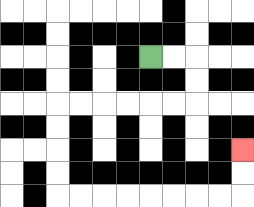{'start': '[6, 2]', 'end': '[10, 6]', 'path_directions': 'R,R,D,D,L,L,L,L,L,L,D,D,D,D,R,R,R,R,R,R,R,R,U,U', 'path_coordinates': '[[6, 2], [7, 2], [8, 2], [8, 3], [8, 4], [7, 4], [6, 4], [5, 4], [4, 4], [3, 4], [2, 4], [2, 5], [2, 6], [2, 7], [2, 8], [3, 8], [4, 8], [5, 8], [6, 8], [7, 8], [8, 8], [9, 8], [10, 8], [10, 7], [10, 6]]'}